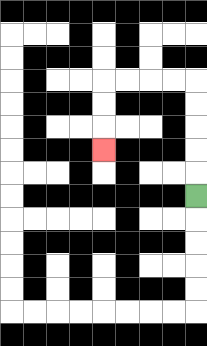{'start': '[8, 8]', 'end': '[4, 6]', 'path_directions': 'U,U,U,U,U,L,L,L,L,D,D,D', 'path_coordinates': '[[8, 8], [8, 7], [8, 6], [8, 5], [8, 4], [8, 3], [7, 3], [6, 3], [5, 3], [4, 3], [4, 4], [4, 5], [4, 6]]'}